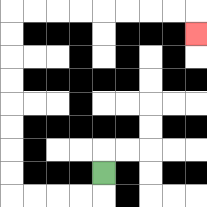{'start': '[4, 7]', 'end': '[8, 1]', 'path_directions': 'D,L,L,L,L,U,U,U,U,U,U,U,U,R,R,R,R,R,R,R,R,D', 'path_coordinates': '[[4, 7], [4, 8], [3, 8], [2, 8], [1, 8], [0, 8], [0, 7], [0, 6], [0, 5], [0, 4], [0, 3], [0, 2], [0, 1], [0, 0], [1, 0], [2, 0], [3, 0], [4, 0], [5, 0], [6, 0], [7, 0], [8, 0], [8, 1]]'}